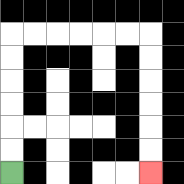{'start': '[0, 7]', 'end': '[6, 7]', 'path_directions': 'U,U,U,U,U,U,R,R,R,R,R,R,D,D,D,D,D,D', 'path_coordinates': '[[0, 7], [0, 6], [0, 5], [0, 4], [0, 3], [0, 2], [0, 1], [1, 1], [2, 1], [3, 1], [4, 1], [5, 1], [6, 1], [6, 2], [6, 3], [6, 4], [6, 5], [6, 6], [6, 7]]'}